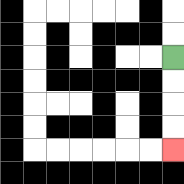{'start': '[7, 2]', 'end': '[7, 6]', 'path_directions': 'D,D,D,D', 'path_coordinates': '[[7, 2], [7, 3], [7, 4], [7, 5], [7, 6]]'}